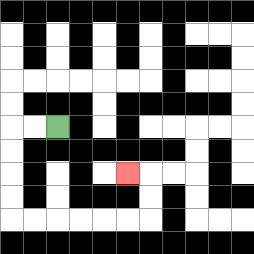{'start': '[2, 5]', 'end': '[5, 7]', 'path_directions': 'L,L,D,D,D,D,R,R,R,R,R,R,U,U,L', 'path_coordinates': '[[2, 5], [1, 5], [0, 5], [0, 6], [0, 7], [0, 8], [0, 9], [1, 9], [2, 9], [3, 9], [4, 9], [5, 9], [6, 9], [6, 8], [6, 7], [5, 7]]'}